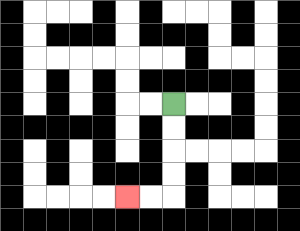{'start': '[7, 4]', 'end': '[5, 8]', 'path_directions': 'D,D,D,D,L,L', 'path_coordinates': '[[7, 4], [7, 5], [7, 6], [7, 7], [7, 8], [6, 8], [5, 8]]'}